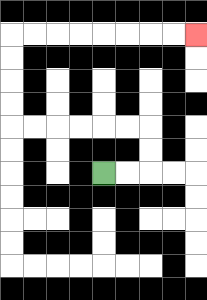{'start': '[4, 7]', 'end': '[8, 1]', 'path_directions': 'R,R,U,U,L,L,L,L,L,L,U,U,U,U,R,R,R,R,R,R,R,R', 'path_coordinates': '[[4, 7], [5, 7], [6, 7], [6, 6], [6, 5], [5, 5], [4, 5], [3, 5], [2, 5], [1, 5], [0, 5], [0, 4], [0, 3], [0, 2], [0, 1], [1, 1], [2, 1], [3, 1], [4, 1], [5, 1], [6, 1], [7, 1], [8, 1]]'}